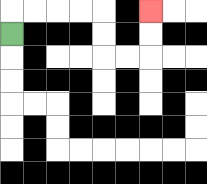{'start': '[0, 1]', 'end': '[6, 0]', 'path_directions': 'U,R,R,R,R,D,D,R,R,U,U', 'path_coordinates': '[[0, 1], [0, 0], [1, 0], [2, 0], [3, 0], [4, 0], [4, 1], [4, 2], [5, 2], [6, 2], [6, 1], [6, 0]]'}